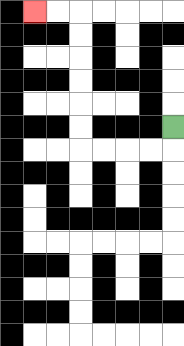{'start': '[7, 5]', 'end': '[1, 0]', 'path_directions': 'D,L,L,L,L,U,U,U,U,U,U,L,L', 'path_coordinates': '[[7, 5], [7, 6], [6, 6], [5, 6], [4, 6], [3, 6], [3, 5], [3, 4], [3, 3], [3, 2], [3, 1], [3, 0], [2, 0], [1, 0]]'}